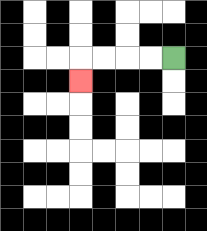{'start': '[7, 2]', 'end': '[3, 3]', 'path_directions': 'L,L,L,L,D', 'path_coordinates': '[[7, 2], [6, 2], [5, 2], [4, 2], [3, 2], [3, 3]]'}